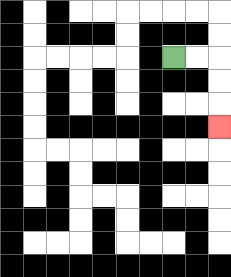{'start': '[7, 2]', 'end': '[9, 5]', 'path_directions': 'R,R,D,D,D', 'path_coordinates': '[[7, 2], [8, 2], [9, 2], [9, 3], [9, 4], [9, 5]]'}